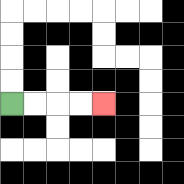{'start': '[0, 4]', 'end': '[4, 4]', 'path_directions': 'R,R,R,R', 'path_coordinates': '[[0, 4], [1, 4], [2, 4], [3, 4], [4, 4]]'}